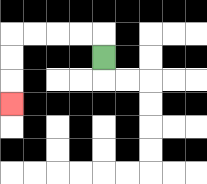{'start': '[4, 2]', 'end': '[0, 4]', 'path_directions': 'U,L,L,L,L,D,D,D', 'path_coordinates': '[[4, 2], [4, 1], [3, 1], [2, 1], [1, 1], [0, 1], [0, 2], [0, 3], [0, 4]]'}